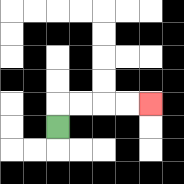{'start': '[2, 5]', 'end': '[6, 4]', 'path_directions': 'U,R,R,R,R', 'path_coordinates': '[[2, 5], [2, 4], [3, 4], [4, 4], [5, 4], [6, 4]]'}